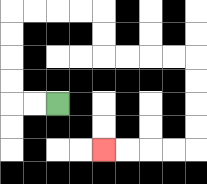{'start': '[2, 4]', 'end': '[4, 6]', 'path_directions': 'L,L,U,U,U,U,R,R,R,R,D,D,R,R,R,R,D,D,D,D,L,L,L,L', 'path_coordinates': '[[2, 4], [1, 4], [0, 4], [0, 3], [0, 2], [0, 1], [0, 0], [1, 0], [2, 0], [3, 0], [4, 0], [4, 1], [4, 2], [5, 2], [6, 2], [7, 2], [8, 2], [8, 3], [8, 4], [8, 5], [8, 6], [7, 6], [6, 6], [5, 6], [4, 6]]'}